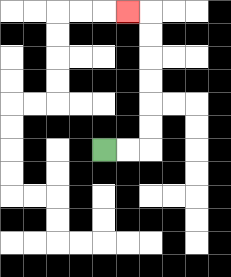{'start': '[4, 6]', 'end': '[5, 0]', 'path_directions': 'R,R,U,U,U,U,U,U,L', 'path_coordinates': '[[4, 6], [5, 6], [6, 6], [6, 5], [6, 4], [6, 3], [6, 2], [6, 1], [6, 0], [5, 0]]'}